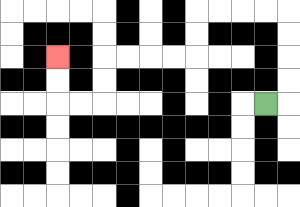{'start': '[11, 4]', 'end': '[2, 2]', 'path_directions': 'R,U,U,U,U,L,L,L,L,D,D,L,L,L,L,D,D,L,L,U,U', 'path_coordinates': '[[11, 4], [12, 4], [12, 3], [12, 2], [12, 1], [12, 0], [11, 0], [10, 0], [9, 0], [8, 0], [8, 1], [8, 2], [7, 2], [6, 2], [5, 2], [4, 2], [4, 3], [4, 4], [3, 4], [2, 4], [2, 3], [2, 2]]'}